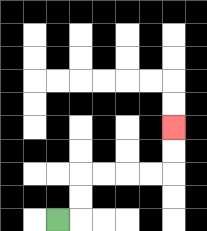{'start': '[2, 9]', 'end': '[7, 5]', 'path_directions': 'R,U,U,R,R,R,R,U,U', 'path_coordinates': '[[2, 9], [3, 9], [3, 8], [3, 7], [4, 7], [5, 7], [6, 7], [7, 7], [7, 6], [7, 5]]'}